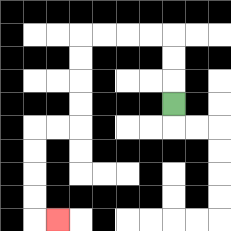{'start': '[7, 4]', 'end': '[2, 9]', 'path_directions': 'U,U,U,L,L,L,L,D,D,D,D,L,L,D,D,D,D,R', 'path_coordinates': '[[7, 4], [7, 3], [7, 2], [7, 1], [6, 1], [5, 1], [4, 1], [3, 1], [3, 2], [3, 3], [3, 4], [3, 5], [2, 5], [1, 5], [1, 6], [1, 7], [1, 8], [1, 9], [2, 9]]'}